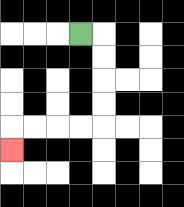{'start': '[3, 1]', 'end': '[0, 6]', 'path_directions': 'R,D,D,D,D,L,L,L,L,D', 'path_coordinates': '[[3, 1], [4, 1], [4, 2], [4, 3], [4, 4], [4, 5], [3, 5], [2, 5], [1, 5], [0, 5], [0, 6]]'}